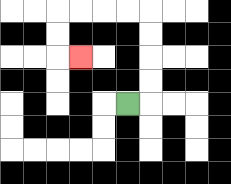{'start': '[5, 4]', 'end': '[3, 2]', 'path_directions': 'R,U,U,U,U,L,L,L,L,D,D,R', 'path_coordinates': '[[5, 4], [6, 4], [6, 3], [6, 2], [6, 1], [6, 0], [5, 0], [4, 0], [3, 0], [2, 0], [2, 1], [2, 2], [3, 2]]'}